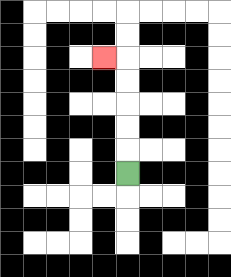{'start': '[5, 7]', 'end': '[4, 2]', 'path_directions': 'U,U,U,U,U,L', 'path_coordinates': '[[5, 7], [5, 6], [5, 5], [5, 4], [5, 3], [5, 2], [4, 2]]'}